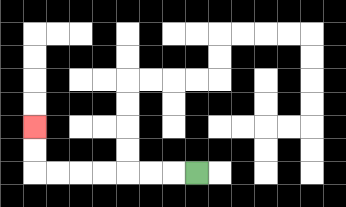{'start': '[8, 7]', 'end': '[1, 5]', 'path_directions': 'L,L,L,L,L,L,L,U,U', 'path_coordinates': '[[8, 7], [7, 7], [6, 7], [5, 7], [4, 7], [3, 7], [2, 7], [1, 7], [1, 6], [1, 5]]'}